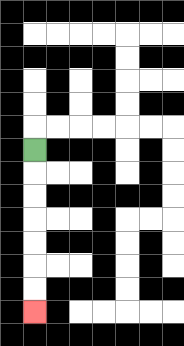{'start': '[1, 6]', 'end': '[1, 13]', 'path_directions': 'D,D,D,D,D,D,D', 'path_coordinates': '[[1, 6], [1, 7], [1, 8], [1, 9], [1, 10], [1, 11], [1, 12], [1, 13]]'}